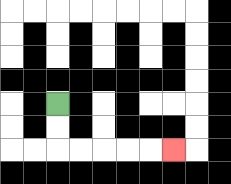{'start': '[2, 4]', 'end': '[7, 6]', 'path_directions': 'D,D,R,R,R,R,R', 'path_coordinates': '[[2, 4], [2, 5], [2, 6], [3, 6], [4, 6], [5, 6], [6, 6], [7, 6]]'}